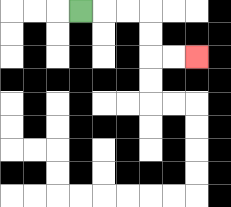{'start': '[3, 0]', 'end': '[8, 2]', 'path_directions': 'R,R,R,D,D,R,R', 'path_coordinates': '[[3, 0], [4, 0], [5, 0], [6, 0], [6, 1], [6, 2], [7, 2], [8, 2]]'}